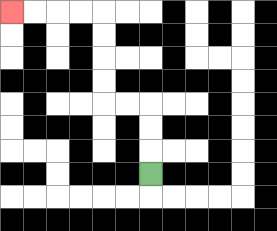{'start': '[6, 7]', 'end': '[0, 0]', 'path_directions': 'U,U,U,L,L,U,U,U,U,L,L,L,L', 'path_coordinates': '[[6, 7], [6, 6], [6, 5], [6, 4], [5, 4], [4, 4], [4, 3], [4, 2], [4, 1], [4, 0], [3, 0], [2, 0], [1, 0], [0, 0]]'}